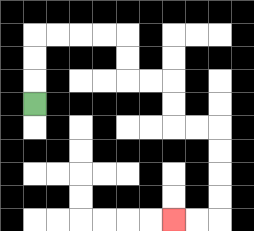{'start': '[1, 4]', 'end': '[7, 9]', 'path_directions': 'U,U,U,R,R,R,R,D,D,R,R,D,D,R,R,D,D,D,D,L,L', 'path_coordinates': '[[1, 4], [1, 3], [1, 2], [1, 1], [2, 1], [3, 1], [4, 1], [5, 1], [5, 2], [5, 3], [6, 3], [7, 3], [7, 4], [7, 5], [8, 5], [9, 5], [9, 6], [9, 7], [9, 8], [9, 9], [8, 9], [7, 9]]'}